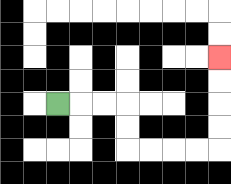{'start': '[2, 4]', 'end': '[9, 2]', 'path_directions': 'R,R,R,D,D,R,R,R,R,U,U,U,U', 'path_coordinates': '[[2, 4], [3, 4], [4, 4], [5, 4], [5, 5], [5, 6], [6, 6], [7, 6], [8, 6], [9, 6], [9, 5], [9, 4], [9, 3], [9, 2]]'}